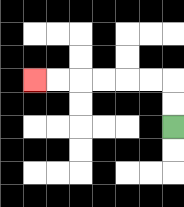{'start': '[7, 5]', 'end': '[1, 3]', 'path_directions': 'U,U,L,L,L,L,L,L', 'path_coordinates': '[[7, 5], [7, 4], [7, 3], [6, 3], [5, 3], [4, 3], [3, 3], [2, 3], [1, 3]]'}